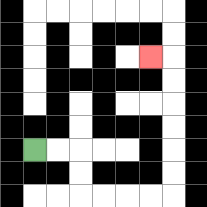{'start': '[1, 6]', 'end': '[6, 2]', 'path_directions': 'R,R,D,D,R,R,R,R,U,U,U,U,U,U,L', 'path_coordinates': '[[1, 6], [2, 6], [3, 6], [3, 7], [3, 8], [4, 8], [5, 8], [6, 8], [7, 8], [7, 7], [7, 6], [7, 5], [7, 4], [7, 3], [7, 2], [6, 2]]'}